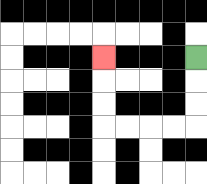{'start': '[8, 2]', 'end': '[4, 2]', 'path_directions': 'D,D,D,L,L,L,L,U,U,U', 'path_coordinates': '[[8, 2], [8, 3], [8, 4], [8, 5], [7, 5], [6, 5], [5, 5], [4, 5], [4, 4], [4, 3], [4, 2]]'}